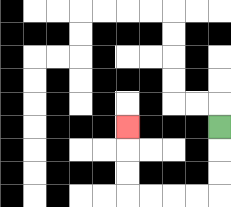{'start': '[9, 5]', 'end': '[5, 5]', 'path_directions': 'D,D,D,L,L,L,L,U,U,U', 'path_coordinates': '[[9, 5], [9, 6], [9, 7], [9, 8], [8, 8], [7, 8], [6, 8], [5, 8], [5, 7], [5, 6], [5, 5]]'}